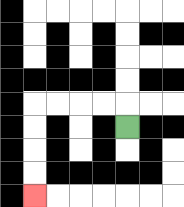{'start': '[5, 5]', 'end': '[1, 8]', 'path_directions': 'U,L,L,L,L,D,D,D,D', 'path_coordinates': '[[5, 5], [5, 4], [4, 4], [3, 4], [2, 4], [1, 4], [1, 5], [1, 6], [1, 7], [1, 8]]'}